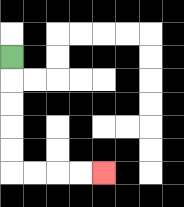{'start': '[0, 2]', 'end': '[4, 7]', 'path_directions': 'D,D,D,D,D,R,R,R,R', 'path_coordinates': '[[0, 2], [0, 3], [0, 4], [0, 5], [0, 6], [0, 7], [1, 7], [2, 7], [3, 7], [4, 7]]'}